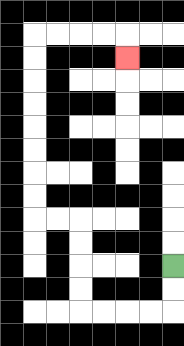{'start': '[7, 11]', 'end': '[5, 2]', 'path_directions': 'D,D,L,L,L,L,U,U,U,U,L,L,U,U,U,U,U,U,U,U,R,R,R,R,D', 'path_coordinates': '[[7, 11], [7, 12], [7, 13], [6, 13], [5, 13], [4, 13], [3, 13], [3, 12], [3, 11], [3, 10], [3, 9], [2, 9], [1, 9], [1, 8], [1, 7], [1, 6], [1, 5], [1, 4], [1, 3], [1, 2], [1, 1], [2, 1], [3, 1], [4, 1], [5, 1], [5, 2]]'}